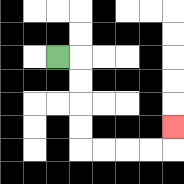{'start': '[2, 2]', 'end': '[7, 5]', 'path_directions': 'R,D,D,D,D,R,R,R,R,U', 'path_coordinates': '[[2, 2], [3, 2], [3, 3], [3, 4], [3, 5], [3, 6], [4, 6], [5, 6], [6, 6], [7, 6], [7, 5]]'}